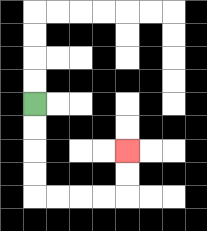{'start': '[1, 4]', 'end': '[5, 6]', 'path_directions': 'D,D,D,D,R,R,R,R,U,U', 'path_coordinates': '[[1, 4], [1, 5], [1, 6], [1, 7], [1, 8], [2, 8], [3, 8], [4, 8], [5, 8], [5, 7], [5, 6]]'}